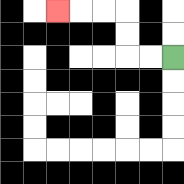{'start': '[7, 2]', 'end': '[2, 0]', 'path_directions': 'L,L,U,U,L,L,L', 'path_coordinates': '[[7, 2], [6, 2], [5, 2], [5, 1], [5, 0], [4, 0], [3, 0], [2, 0]]'}